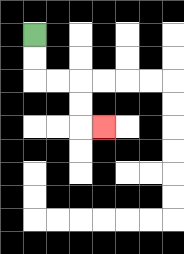{'start': '[1, 1]', 'end': '[4, 5]', 'path_directions': 'D,D,R,R,D,D,R', 'path_coordinates': '[[1, 1], [1, 2], [1, 3], [2, 3], [3, 3], [3, 4], [3, 5], [4, 5]]'}